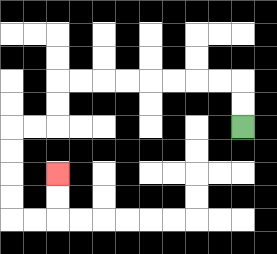{'start': '[10, 5]', 'end': '[2, 7]', 'path_directions': 'U,U,L,L,L,L,L,L,L,L,D,D,L,L,D,D,D,D,R,R,U,U', 'path_coordinates': '[[10, 5], [10, 4], [10, 3], [9, 3], [8, 3], [7, 3], [6, 3], [5, 3], [4, 3], [3, 3], [2, 3], [2, 4], [2, 5], [1, 5], [0, 5], [0, 6], [0, 7], [0, 8], [0, 9], [1, 9], [2, 9], [2, 8], [2, 7]]'}